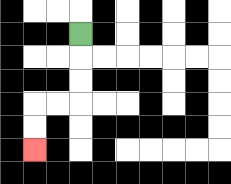{'start': '[3, 1]', 'end': '[1, 6]', 'path_directions': 'D,D,D,L,L,D,D', 'path_coordinates': '[[3, 1], [3, 2], [3, 3], [3, 4], [2, 4], [1, 4], [1, 5], [1, 6]]'}